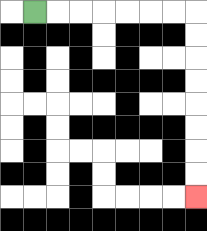{'start': '[1, 0]', 'end': '[8, 8]', 'path_directions': 'R,R,R,R,R,R,R,D,D,D,D,D,D,D,D', 'path_coordinates': '[[1, 0], [2, 0], [3, 0], [4, 0], [5, 0], [6, 0], [7, 0], [8, 0], [8, 1], [8, 2], [8, 3], [8, 4], [8, 5], [8, 6], [8, 7], [8, 8]]'}